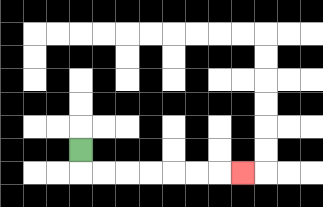{'start': '[3, 6]', 'end': '[10, 7]', 'path_directions': 'D,R,R,R,R,R,R,R', 'path_coordinates': '[[3, 6], [3, 7], [4, 7], [5, 7], [6, 7], [7, 7], [8, 7], [9, 7], [10, 7]]'}